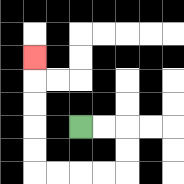{'start': '[3, 5]', 'end': '[1, 2]', 'path_directions': 'R,R,D,D,L,L,L,L,U,U,U,U,U', 'path_coordinates': '[[3, 5], [4, 5], [5, 5], [5, 6], [5, 7], [4, 7], [3, 7], [2, 7], [1, 7], [1, 6], [1, 5], [1, 4], [1, 3], [1, 2]]'}